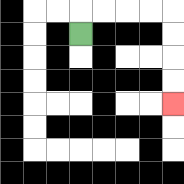{'start': '[3, 1]', 'end': '[7, 4]', 'path_directions': 'U,R,R,R,R,D,D,D,D', 'path_coordinates': '[[3, 1], [3, 0], [4, 0], [5, 0], [6, 0], [7, 0], [7, 1], [7, 2], [7, 3], [7, 4]]'}